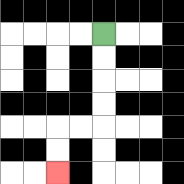{'start': '[4, 1]', 'end': '[2, 7]', 'path_directions': 'D,D,D,D,L,L,D,D', 'path_coordinates': '[[4, 1], [4, 2], [4, 3], [4, 4], [4, 5], [3, 5], [2, 5], [2, 6], [2, 7]]'}